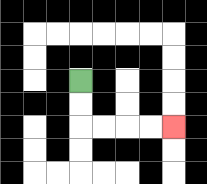{'start': '[3, 3]', 'end': '[7, 5]', 'path_directions': 'D,D,R,R,R,R', 'path_coordinates': '[[3, 3], [3, 4], [3, 5], [4, 5], [5, 5], [6, 5], [7, 5]]'}